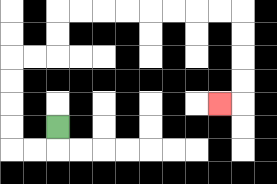{'start': '[2, 5]', 'end': '[9, 4]', 'path_directions': 'D,L,L,U,U,U,U,R,R,U,U,R,R,R,R,R,R,R,R,D,D,D,D,L', 'path_coordinates': '[[2, 5], [2, 6], [1, 6], [0, 6], [0, 5], [0, 4], [0, 3], [0, 2], [1, 2], [2, 2], [2, 1], [2, 0], [3, 0], [4, 0], [5, 0], [6, 0], [7, 0], [8, 0], [9, 0], [10, 0], [10, 1], [10, 2], [10, 3], [10, 4], [9, 4]]'}